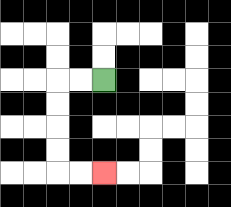{'start': '[4, 3]', 'end': '[4, 7]', 'path_directions': 'L,L,D,D,D,D,R,R', 'path_coordinates': '[[4, 3], [3, 3], [2, 3], [2, 4], [2, 5], [2, 6], [2, 7], [3, 7], [4, 7]]'}